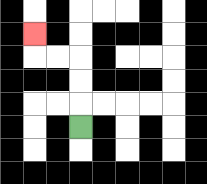{'start': '[3, 5]', 'end': '[1, 1]', 'path_directions': 'U,U,U,L,L,U', 'path_coordinates': '[[3, 5], [3, 4], [3, 3], [3, 2], [2, 2], [1, 2], [1, 1]]'}